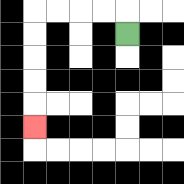{'start': '[5, 1]', 'end': '[1, 5]', 'path_directions': 'U,L,L,L,L,D,D,D,D,D', 'path_coordinates': '[[5, 1], [5, 0], [4, 0], [3, 0], [2, 0], [1, 0], [1, 1], [1, 2], [1, 3], [1, 4], [1, 5]]'}